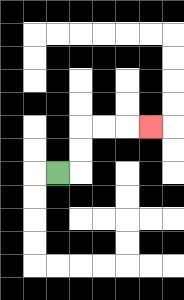{'start': '[2, 7]', 'end': '[6, 5]', 'path_directions': 'R,U,U,R,R,R', 'path_coordinates': '[[2, 7], [3, 7], [3, 6], [3, 5], [4, 5], [5, 5], [6, 5]]'}